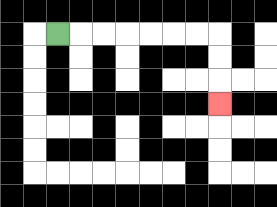{'start': '[2, 1]', 'end': '[9, 4]', 'path_directions': 'R,R,R,R,R,R,R,D,D,D', 'path_coordinates': '[[2, 1], [3, 1], [4, 1], [5, 1], [6, 1], [7, 1], [8, 1], [9, 1], [9, 2], [9, 3], [9, 4]]'}